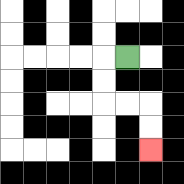{'start': '[5, 2]', 'end': '[6, 6]', 'path_directions': 'L,D,D,R,R,D,D', 'path_coordinates': '[[5, 2], [4, 2], [4, 3], [4, 4], [5, 4], [6, 4], [6, 5], [6, 6]]'}